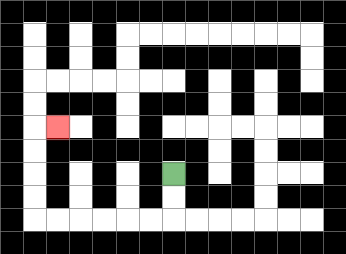{'start': '[7, 7]', 'end': '[2, 5]', 'path_directions': 'D,D,L,L,L,L,L,L,U,U,U,U,R', 'path_coordinates': '[[7, 7], [7, 8], [7, 9], [6, 9], [5, 9], [4, 9], [3, 9], [2, 9], [1, 9], [1, 8], [1, 7], [1, 6], [1, 5], [2, 5]]'}